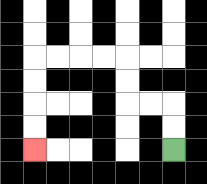{'start': '[7, 6]', 'end': '[1, 6]', 'path_directions': 'U,U,L,L,U,U,L,L,L,L,D,D,D,D', 'path_coordinates': '[[7, 6], [7, 5], [7, 4], [6, 4], [5, 4], [5, 3], [5, 2], [4, 2], [3, 2], [2, 2], [1, 2], [1, 3], [1, 4], [1, 5], [1, 6]]'}